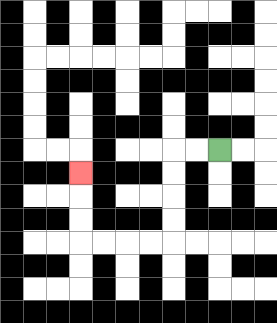{'start': '[9, 6]', 'end': '[3, 7]', 'path_directions': 'L,L,D,D,D,D,L,L,L,L,U,U,U', 'path_coordinates': '[[9, 6], [8, 6], [7, 6], [7, 7], [7, 8], [7, 9], [7, 10], [6, 10], [5, 10], [4, 10], [3, 10], [3, 9], [3, 8], [3, 7]]'}